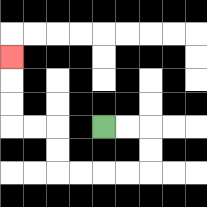{'start': '[4, 5]', 'end': '[0, 2]', 'path_directions': 'R,R,D,D,L,L,L,L,U,U,L,L,U,U,U', 'path_coordinates': '[[4, 5], [5, 5], [6, 5], [6, 6], [6, 7], [5, 7], [4, 7], [3, 7], [2, 7], [2, 6], [2, 5], [1, 5], [0, 5], [0, 4], [0, 3], [0, 2]]'}